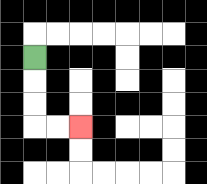{'start': '[1, 2]', 'end': '[3, 5]', 'path_directions': 'D,D,D,R,R', 'path_coordinates': '[[1, 2], [1, 3], [1, 4], [1, 5], [2, 5], [3, 5]]'}